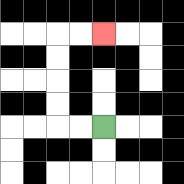{'start': '[4, 5]', 'end': '[4, 1]', 'path_directions': 'L,L,U,U,U,U,R,R', 'path_coordinates': '[[4, 5], [3, 5], [2, 5], [2, 4], [2, 3], [2, 2], [2, 1], [3, 1], [4, 1]]'}